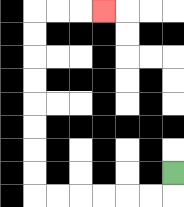{'start': '[7, 7]', 'end': '[4, 0]', 'path_directions': 'D,L,L,L,L,L,L,U,U,U,U,U,U,U,U,R,R,R', 'path_coordinates': '[[7, 7], [7, 8], [6, 8], [5, 8], [4, 8], [3, 8], [2, 8], [1, 8], [1, 7], [1, 6], [1, 5], [1, 4], [1, 3], [1, 2], [1, 1], [1, 0], [2, 0], [3, 0], [4, 0]]'}